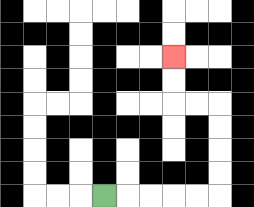{'start': '[4, 8]', 'end': '[7, 2]', 'path_directions': 'R,R,R,R,R,U,U,U,U,L,L,U,U', 'path_coordinates': '[[4, 8], [5, 8], [6, 8], [7, 8], [8, 8], [9, 8], [9, 7], [9, 6], [9, 5], [9, 4], [8, 4], [7, 4], [7, 3], [7, 2]]'}